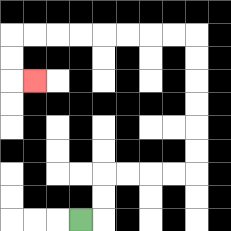{'start': '[3, 9]', 'end': '[1, 3]', 'path_directions': 'R,U,U,R,R,R,R,U,U,U,U,U,U,L,L,L,L,L,L,L,L,D,D,R', 'path_coordinates': '[[3, 9], [4, 9], [4, 8], [4, 7], [5, 7], [6, 7], [7, 7], [8, 7], [8, 6], [8, 5], [8, 4], [8, 3], [8, 2], [8, 1], [7, 1], [6, 1], [5, 1], [4, 1], [3, 1], [2, 1], [1, 1], [0, 1], [0, 2], [0, 3], [1, 3]]'}